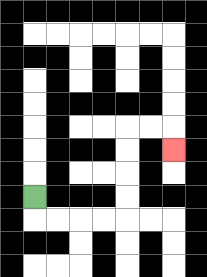{'start': '[1, 8]', 'end': '[7, 6]', 'path_directions': 'D,R,R,R,R,U,U,U,U,R,R,D', 'path_coordinates': '[[1, 8], [1, 9], [2, 9], [3, 9], [4, 9], [5, 9], [5, 8], [5, 7], [5, 6], [5, 5], [6, 5], [7, 5], [7, 6]]'}